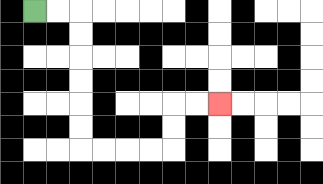{'start': '[1, 0]', 'end': '[9, 4]', 'path_directions': 'R,R,D,D,D,D,D,D,R,R,R,R,U,U,R,R', 'path_coordinates': '[[1, 0], [2, 0], [3, 0], [3, 1], [3, 2], [3, 3], [3, 4], [3, 5], [3, 6], [4, 6], [5, 6], [6, 6], [7, 6], [7, 5], [7, 4], [8, 4], [9, 4]]'}